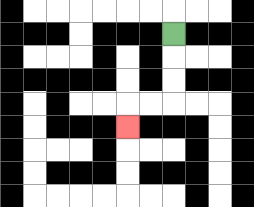{'start': '[7, 1]', 'end': '[5, 5]', 'path_directions': 'D,D,D,L,L,D', 'path_coordinates': '[[7, 1], [7, 2], [7, 3], [7, 4], [6, 4], [5, 4], [5, 5]]'}